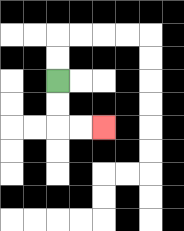{'start': '[2, 3]', 'end': '[4, 5]', 'path_directions': 'D,D,R,R', 'path_coordinates': '[[2, 3], [2, 4], [2, 5], [3, 5], [4, 5]]'}